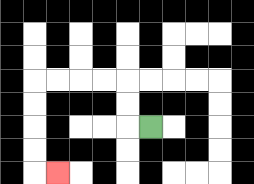{'start': '[6, 5]', 'end': '[2, 7]', 'path_directions': 'L,U,U,L,L,L,L,D,D,D,D,R', 'path_coordinates': '[[6, 5], [5, 5], [5, 4], [5, 3], [4, 3], [3, 3], [2, 3], [1, 3], [1, 4], [1, 5], [1, 6], [1, 7], [2, 7]]'}